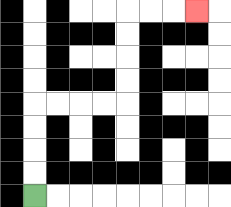{'start': '[1, 8]', 'end': '[8, 0]', 'path_directions': 'U,U,U,U,R,R,R,R,U,U,U,U,R,R,R', 'path_coordinates': '[[1, 8], [1, 7], [1, 6], [1, 5], [1, 4], [2, 4], [3, 4], [4, 4], [5, 4], [5, 3], [5, 2], [5, 1], [5, 0], [6, 0], [7, 0], [8, 0]]'}